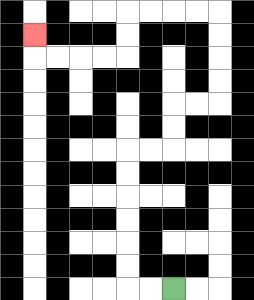{'start': '[7, 12]', 'end': '[1, 1]', 'path_directions': 'L,L,U,U,U,U,U,U,R,R,U,U,R,R,U,U,U,U,L,L,L,L,D,D,L,L,L,L,U', 'path_coordinates': '[[7, 12], [6, 12], [5, 12], [5, 11], [5, 10], [5, 9], [5, 8], [5, 7], [5, 6], [6, 6], [7, 6], [7, 5], [7, 4], [8, 4], [9, 4], [9, 3], [9, 2], [9, 1], [9, 0], [8, 0], [7, 0], [6, 0], [5, 0], [5, 1], [5, 2], [4, 2], [3, 2], [2, 2], [1, 2], [1, 1]]'}